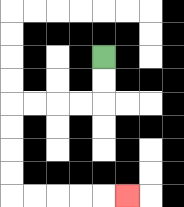{'start': '[4, 2]', 'end': '[5, 8]', 'path_directions': 'D,D,L,L,L,L,D,D,D,D,R,R,R,R,R', 'path_coordinates': '[[4, 2], [4, 3], [4, 4], [3, 4], [2, 4], [1, 4], [0, 4], [0, 5], [0, 6], [0, 7], [0, 8], [1, 8], [2, 8], [3, 8], [4, 8], [5, 8]]'}